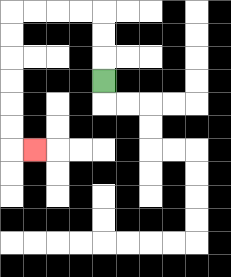{'start': '[4, 3]', 'end': '[1, 6]', 'path_directions': 'U,U,U,L,L,L,L,D,D,D,D,D,D,R', 'path_coordinates': '[[4, 3], [4, 2], [4, 1], [4, 0], [3, 0], [2, 0], [1, 0], [0, 0], [0, 1], [0, 2], [0, 3], [0, 4], [0, 5], [0, 6], [1, 6]]'}